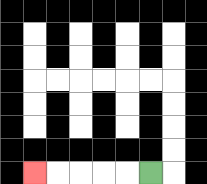{'start': '[6, 7]', 'end': '[1, 7]', 'path_directions': 'L,L,L,L,L', 'path_coordinates': '[[6, 7], [5, 7], [4, 7], [3, 7], [2, 7], [1, 7]]'}